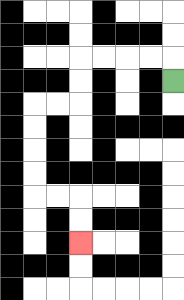{'start': '[7, 3]', 'end': '[3, 10]', 'path_directions': 'U,L,L,L,L,D,D,L,L,D,D,D,D,R,R,D,D', 'path_coordinates': '[[7, 3], [7, 2], [6, 2], [5, 2], [4, 2], [3, 2], [3, 3], [3, 4], [2, 4], [1, 4], [1, 5], [1, 6], [1, 7], [1, 8], [2, 8], [3, 8], [3, 9], [3, 10]]'}